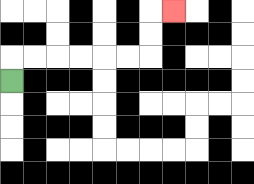{'start': '[0, 3]', 'end': '[7, 0]', 'path_directions': 'U,R,R,R,R,R,R,U,U,R', 'path_coordinates': '[[0, 3], [0, 2], [1, 2], [2, 2], [3, 2], [4, 2], [5, 2], [6, 2], [6, 1], [6, 0], [7, 0]]'}